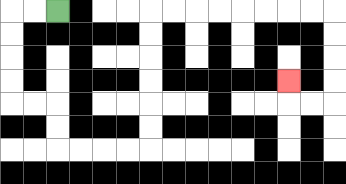{'start': '[2, 0]', 'end': '[12, 3]', 'path_directions': 'L,L,D,D,D,D,R,R,D,D,R,R,R,R,U,U,U,U,U,U,R,R,R,R,R,R,R,R,D,D,D,D,L,L,U', 'path_coordinates': '[[2, 0], [1, 0], [0, 0], [0, 1], [0, 2], [0, 3], [0, 4], [1, 4], [2, 4], [2, 5], [2, 6], [3, 6], [4, 6], [5, 6], [6, 6], [6, 5], [6, 4], [6, 3], [6, 2], [6, 1], [6, 0], [7, 0], [8, 0], [9, 0], [10, 0], [11, 0], [12, 0], [13, 0], [14, 0], [14, 1], [14, 2], [14, 3], [14, 4], [13, 4], [12, 4], [12, 3]]'}